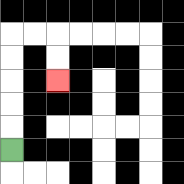{'start': '[0, 6]', 'end': '[2, 3]', 'path_directions': 'U,U,U,U,U,R,R,D,D', 'path_coordinates': '[[0, 6], [0, 5], [0, 4], [0, 3], [0, 2], [0, 1], [1, 1], [2, 1], [2, 2], [2, 3]]'}